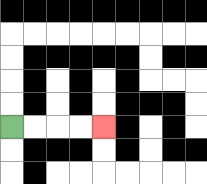{'start': '[0, 5]', 'end': '[4, 5]', 'path_directions': 'R,R,R,R', 'path_coordinates': '[[0, 5], [1, 5], [2, 5], [3, 5], [4, 5]]'}